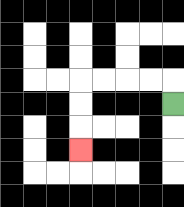{'start': '[7, 4]', 'end': '[3, 6]', 'path_directions': 'U,L,L,L,L,D,D,D', 'path_coordinates': '[[7, 4], [7, 3], [6, 3], [5, 3], [4, 3], [3, 3], [3, 4], [3, 5], [3, 6]]'}